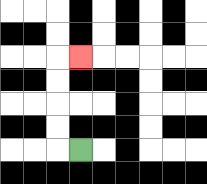{'start': '[3, 6]', 'end': '[3, 2]', 'path_directions': 'L,U,U,U,U,R', 'path_coordinates': '[[3, 6], [2, 6], [2, 5], [2, 4], [2, 3], [2, 2], [3, 2]]'}